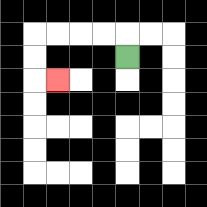{'start': '[5, 2]', 'end': '[2, 3]', 'path_directions': 'U,L,L,L,L,D,D,R', 'path_coordinates': '[[5, 2], [5, 1], [4, 1], [3, 1], [2, 1], [1, 1], [1, 2], [1, 3], [2, 3]]'}